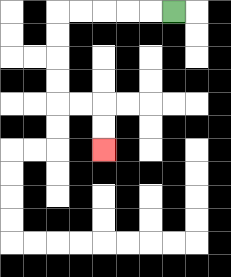{'start': '[7, 0]', 'end': '[4, 6]', 'path_directions': 'L,L,L,L,L,D,D,D,D,R,R,D,D', 'path_coordinates': '[[7, 0], [6, 0], [5, 0], [4, 0], [3, 0], [2, 0], [2, 1], [2, 2], [2, 3], [2, 4], [3, 4], [4, 4], [4, 5], [4, 6]]'}